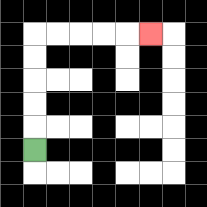{'start': '[1, 6]', 'end': '[6, 1]', 'path_directions': 'U,U,U,U,U,R,R,R,R,R', 'path_coordinates': '[[1, 6], [1, 5], [1, 4], [1, 3], [1, 2], [1, 1], [2, 1], [3, 1], [4, 1], [5, 1], [6, 1]]'}